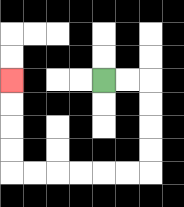{'start': '[4, 3]', 'end': '[0, 3]', 'path_directions': 'R,R,D,D,D,D,L,L,L,L,L,L,U,U,U,U', 'path_coordinates': '[[4, 3], [5, 3], [6, 3], [6, 4], [6, 5], [6, 6], [6, 7], [5, 7], [4, 7], [3, 7], [2, 7], [1, 7], [0, 7], [0, 6], [0, 5], [0, 4], [0, 3]]'}